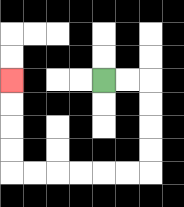{'start': '[4, 3]', 'end': '[0, 3]', 'path_directions': 'R,R,D,D,D,D,L,L,L,L,L,L,U,U,U,U', 'path_coordinates': '[[4, 3], [5, 3], [6, 3], [6, 4], [6, 5], [6, 6], [6, 7], [5, 7], [4, 7], [3, 7], [2, 7], [1, 7], [0, 7], [0, 6], [0, 5], [0, 4], [0, 3]]'}